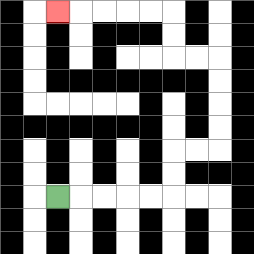{'start': '[2, 8]', 'end': '[2, 0]', 'path_directions': 'R,R,R,R,R,U,U,R,R,U,U,U,U,L,L,U,U,L,L,L,L,L', 'path_coordinates': '[[2, 8], [3, 8], [4, 8], [5, 8], [6, 8], [7, 8], [7, 7], [7, 6], [8, 6], [9, 6], [9, 5], [9, 4], [9, 3], [9, 2], [8, 2], [7, 2], [7, 1], [7, 0], [6, 0], [5, 0], [4, 0], [3, 0], [2, 0]]'}